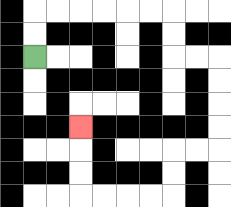{'start': '[1, 2]', 'end': '[3, 5]', 'path_directions': 'U,U,R,R,R,R,R,R,D,D,R,R,D,D,D,D,L,L,D,D,L,L,L,L,U,U,U', 'path_coordinates': '[[1, 2], [1, 1], [1, 0], [2, 0], [3, 0], [4, 0], [5, 0], [6, 0], [7, 0], [7, 1], [7, 2], [8, 2], [9, 2], [9, 3], [9, 4], [9, 5], [9, 6], [8, 6], [7, 6], [7, 7], [7, 8], [6, 8], [5, 8], [4, 8], [3, 8], [3, 7], [3, 6], [3, 5]]'}